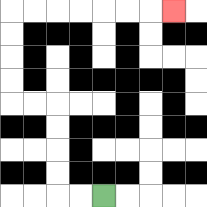{'start': '[4, 8]', 'end': '[7, 0]', 'path_directions': 'L,L,U,U,U,U,L,L,U,U,U,U,R,R,R,R,R,R,R', 'path_coordinates': '[[4, 8], [3, 8], [2, 8], [2, 7], [2, 6], [2, 5], [2, 4], [1, 4], [0, 4], [0, 3], [0, 2], [0, 1], [0, 0], [1, 0], [2, 0], [3, 0], [4, 0], [5, 0], [6, 0], [7, 0]]'}